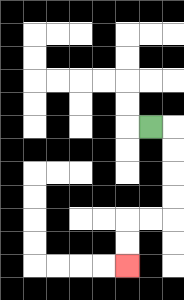{'start': '[6, 5]', 'end': '[5, 11]', 'path_directions': 'R,D,D,D,D,L,L,D,D', 'path_coordinates': '[[6, 5], [7, 5], [7, 6], [7, 7], [7, 8], [7, 9], [6, 9], [5, 9], [5, 10], [5, 11]]'}